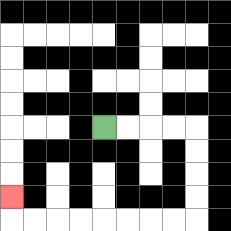{'start': '[4, 5]', 'end': '[0, 8]', 'path_directions': 'R,R,R,R,D,D,D,D,L,L,L,L,L,L,L,L,U', 'path_coordinates': '[[4, 5], [5, 5], [6, 5], [7, 5], [8, 5], [8, 6], [8, 7], [8, 8], [8, 9], [7, 9], [6, 9], [5, 9], [4, 9], [3, 9], [2, 9], [1, 9], [0, 9], [0, 8]]'}